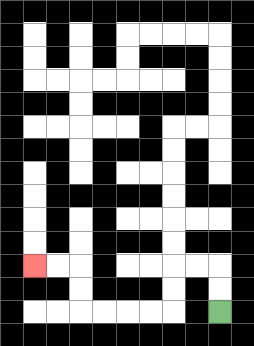{'start': '[9, 13]', 'end': '[1, 11]', 'path_directions': 'U,U,L,L,D,D,L,L,L,L,U,U,L,L', 'path_coordinates': '[[9, 13], [9, 12], [9, 11], [8, 11], [7, 11], [7, 12], [7, 13], [6, 13], [5, 13], [4, 13], [3, 13], [3, 12], [3, 11], [2, 11], [1, 11]]'}